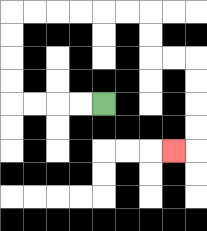{'start': '[4, 4]', 'end': '[7, 6]', 'path_directions': 'L,L,L,L,U,U,U,U,R,R,R,R,R,R,D,D,R,R,D,D,D,D,L', 'path_coordinates': '[[4, 4], [3, 4], [2, 4], [1, 4], [0, 4], [0, 3], [0, 2], [0, 1], [0, 0], [1, 0], [2, 0], [3, 0], [4, 0], [5, 0], [6, 0], [6, 1], [6, 2], [7, 2], [8, 2], [8, 3], [8, 4], [8, 5], [8, 6], [7, 6]]'}